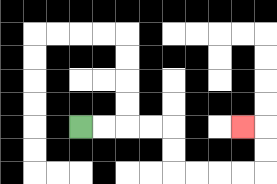{'start': '[3, 5]', 'end': '[10, 5]', 'path_directions': 'R,R,R,R,D,D,R,R,R,R,U,U,L', 'path_coordinates': '[[3, 5], [4, 5], [5, 5], [6, 5], [7, 5], [7, 6], [7, 7], [8, 7], [9, 7], [10, 7], [11, 7], [11, 6], [11, 5], [10, 5]]'}